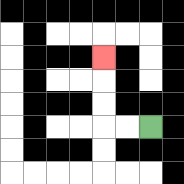{'start': '[6, 5]', 'end': '[4, 2]', 'path_directions': 'L,L,U,U,U', 'path_coordinates': '[[6, 5], [5, 5], [4, 5], [4, 4], [4, 3], [4, 2]]'}